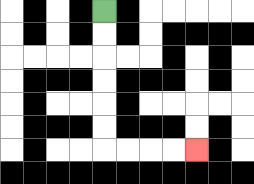{'start': '[4, 0]', 'end': '[8, 6]', 'path_directions': 'D,D,D,D,D,D,R,R,R,R', 'path_coordinates': '[[4, 0], [4, 1], [4, 2], [4, 3], [4, 4], [4, 5], [4, 6], [5, 6], [6, 6], [7, 6], [8, 6]]'}